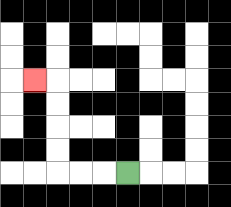{'start': '[5, 7]', 'end': '[1, 3]', 'path_directions': 'L,L,L,U,U,U,U,L', 'path_coordinates': '[[5, 7], [4, 7], [3, 7], [2, 7], [2, 6], [2, 5], [2, 4], [2, 3], [1, 3]]'}